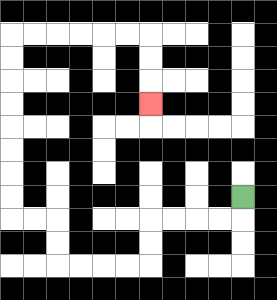{'start': '[10, 8]', 'end': '[6, 4]', 'path_directions': 'D,L,L,L,L,D,D,L,L,L,L,U,U,L,L,U,U,U,U,U,U,U,U,R,R,R,R,R,R,D,D,D', 'path_coordinates': '[[10, 8], [10, 9], [9, 9], [8, 9], [7, 9], [6, 9], [6, 10], [6, 11], [5, 11], [4, 11], [3, 11], [2, 11], [2, 10], [2, 9], [1, 9], [0, 9], [0, 8], [0, 7], [0, 6], [0, 5], [0, 4], [0, 3], [0, 2], [0, 1], [1, 1], [2, 1], [3, 1], [4, 1], [5, 1], [6, 1], [6, 2], [6, 3], [6, 4]]'}